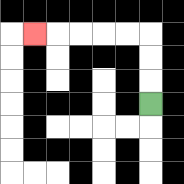{'start': '[6, 4]', 'end': '[1, 1]', 'path_directions': 'U,U,U,L,L,L,L,L', 'path_coordinates': '[[6, 4], [6, 3], [6, 2], [6, 1], [5, 1], [4, 1], [3, 1], [2, 1], [1, 1]]'}